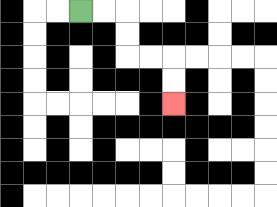{'start': '[3, 0]', 'end': '[7, 4]', 'path_directions': 'R,R,D,D,R,R,D,D', 'path_coordinates': '[[3, 0], [4, 0], [5, 0], [5, 1], [5, 2], [6, 2], [7, 2], [7, 3], [7, 4]]'}